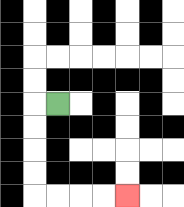{'start': '[2, 4]', 'end': '[5, 8]', 'path_directions': 'L,D,D,D,D,R,R,R,R', 'path_coordinates': '[[2, 4], [1, 4], [1, 5], [1, 6], [1, 7], [1, 8], [2, 8], [3, 8], [4, 8], [5, 8]]'}